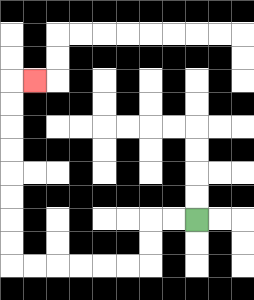{'start': '[8, 9]', 'end': '[1, 3]', 'path_directions': 'L,L,D,D,L,L,L,L,L,L,U,U,U,U,U,U,U,U,R', 'path_coordinates': '[[8, 9], [7, 9], [6, 9], [6, 10], [6, 11], [5, 11], [4, 11], [3, 11], [2, 11], [1, 11], [0, 11], [0, 10], [0, 9], [0, 8], [0, 7], [0, 6], [0, 5], [0, 4], [0, 3], [1, 3]]'}